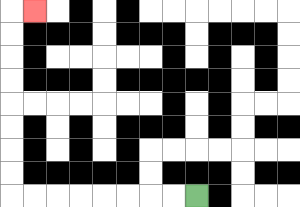{'start': '[8, 8]', 'end': '[1, 0]', 'path_directions': 'L,L,L,L,L,L,L,L,U,U,U,U,U,U,U,U,R', 'path_coordinates': '[[8, 8], [7, 8], [6, 8], [5, 8], [4, 8], [3, 8], [2, 8], [1, 8], [0, 8], [0, 7], [0, 6], [0, 5], [0, 4], [0, 3], [0, 2], [0, 1], [0, 0], [1, 0]]'}